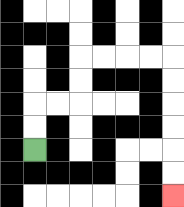{'start': '[1, 6]', 'end': '[7, 8]', 'path_directions': 'U,U,R,R,U,U,R,R,R,R,D,D,D,D,D,D', 'path_coordinates': '[[1, 6], [1, 5], [1, 4], [2, 4], [3, 4], [3, 3], [3, 2], [4, 2], [5, 2], [6, 2], [7, 2], [7, 3], [7, 4], [7, 5], [7, 6], [7, 7], [7, 8]]'}